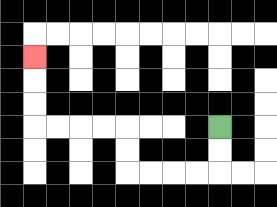{'start': '[9, 5]', 'end': '[1, 2]', 'path_directions': 'D,D,L,L,L,L,U,U,L,L,L,L,U,U,U', 'path_coordinates': '[[9, 5], [9, 6], [9, 7], [8, 7], [7, 7], [6, 7], [5, 7], [5, 6], [5, 5], [4, 5], [3, 5], [2, 5], [1, 5], [1, 4], [1, 3], [1, 2]]'}